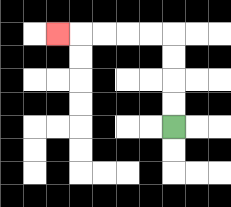{'start': '[7, 5]', 'end': '[2, 1]', 'path_directions': 'U,U,U,U,L,L,L,L,L', 'path_coordinates': '[[7, 5], [7, 4], [7, 3], [7, 2], [7, 1], [6, 1], [5, 1], [4, 1], [3, 1], [2, 1]]'}